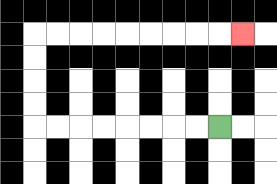{'start': '[9, 5]', 'end': '[10, 1]', 'path_directions': 'L,L,L,L,L,L,L,L,U,U,U,U,R,R,R,R,R,R,R,R,R', 'path_coordinates': '[[9, 5], [8, 5], [7, 5], [6, 5], [5, 5], [4, 5], [3, 5], [2, 5], [1, 5], [1, 4], [1, 3], [1, 2], [1, 1], [2, 1], [3, 1], [4, 1], [5, 1], [6, 1], [7, 1], [8, 1], [9, 1], [10, 1]]'}